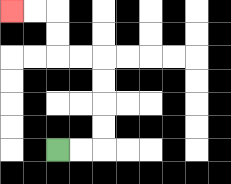{'start': '[2, 6]', 'end': '[0, 0]', 'path_directions': 'R,R,U,U,U,U,L,L,U,U,L,L', 'path_coordinates': '[[2, 6], [3, 6], [4, 6], [4, 5], [4, 4], [4, 3], [4, 2], [3, 2], [2, 2], [2, 1], [2, 0], [1, 0], [0, 0]]'}